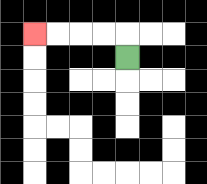{'start': '[5, 2]', 'end': '[1, 1]', 'path_directions': 'U,L,L,L,L', 'path_coordinates': '[[5, 2], [5, 1], [4, 1], [3, 1], [2, 1], [1, 1]]'}